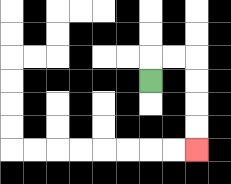{'start': '[6, 3]', 'end': '[8, 6]', 'path_directions': 'U,R,R,D,D,D,D', 'path_coordinates': '[[6, 3], [6, 2], [7, 2], [8, 2], [8, 3], [8, 4], [8, 5], [8, 6]]'}